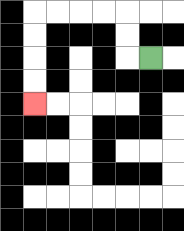{'start': '[6, 2]', 'end': '[1, 4]', 'path_directions': 'L,U,U,L,L,L,L,D,D,D,D', 'path_coordinates': '[[6, 2], [5, 2], [5, 1], [5, 0], [4, 0], [3, 0], [2, 0], [1, 0], [1, 1], [1, 2], [1, 3], [1, 4]]'}